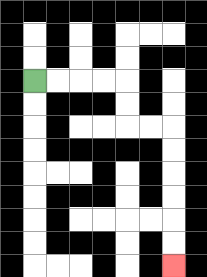{'start': '[1, 3]', 'end': '[7, 11]', 'path_directions': 'R,R,R,R,D,D,R,R,D,D,D,D,D,D', 'path_coordinates': '[[1, 3], [2, 3], [3, 3], [4, 3], [5, 3], [5, 4], [5, 5], [6, 5], [7, 5], [7, 6], [7, 7], [7, 8], [7, 9], [7, 10], [7, 11]]'}